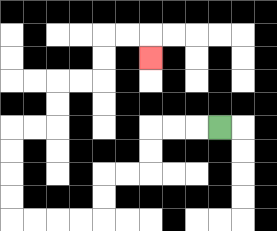{'start': '[9, 5]', 'end': '[6, 2]', 'path_directions': 'L,L,L,D,D,L,L,D,D,L,L,L,L,U,U,U,U,R,R,U,U,R,R,U,U,R,R,D', 'path_coordinates': '[[9, 5], [8, 5], [7, 5], [6, 5], [6, 6], [6, 7], [5, 7], [4, 7], [4, 8], [4, 9], [3, 9], [2, 9], [1, 9], [0, 9], [0, 8], [0, 7], [0, 6], [0, 5], [1, 5], [2, 5], [2, 4], [2, 3], [3, 3], [4, 3], [4, 2], [4, 1], [5, 1], [6, 1], [6, 2]]'}